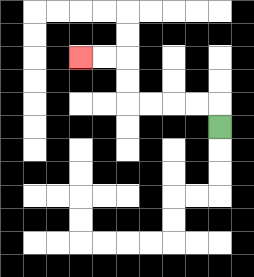{'start': '[9, 5]', 'end': '[3, 2]', 'path_directions': 'U,L,L,L,L,U,U,L,L', 'path_coordinates': '[[9, 5], [9, 4], [8, 4], [7, 4], [6, 4], [5, 4], [5, 3], [5, 2], [4, 2], [3, 2]]'}